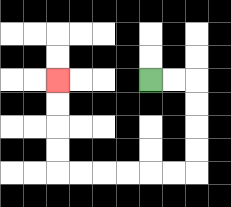{'start': '[6, 3]', 'end': '[2, 3]', 'path_directions': 'R,R,D,D,D,D,L,L,L,L,L,L,U,U,U,U', 'path_coordinates': '[[6, 3], [7, 3], [8, 3], [8, 4], [8, 5], [8, 6], [8, 7], [7, 7], [6, 7], [5, 7], [4, 7], [3, 7], [2, 7], [2, 6], [2, 5], [2, 4], [2, 3]]'}